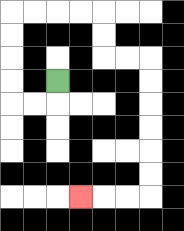{'start': '[2, 3]', 'end': '[3, 8]', 'path_directions': 'D,L,L,U,U,U,U,R,R,R,R,D,D,R,R,D,D,D,D,D,D,L,L,L', 'path_coordinates': '[[2, 3], [2, 4], [1, 4], [0, 4], [0, 3], [0, 2], [0, 1], [0, 0], [1, 0], [2, 0], [3, 0], [4, 0], [4, 1], [4, 2], [5, 2], [6, 2], [6, 3], [6, 4], [6, 5], [6, 6], [6, 7], [6, 8], [5, 8], [4, 8], [3, 8]]'}